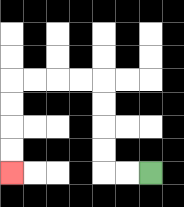{'start': '[6, 7]', 'end': '[0, 7]', 'path_directions': 'L,L,U,U,U,U,L,L,L,L,D,D,D,D', 'path_coordinates': '[[6, 7], [5, 7], [4, 7], [4, 6], [4, 5], [4, 4], [4, 3], [3, 3], [2, 3], [1, 3], [0, 3], [0, 4], [0, 5], [0, 6], [0, 7]]'}